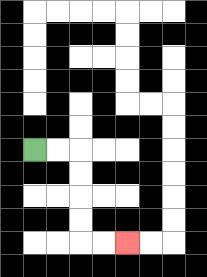{'start': '[1, 6]', 'end': '[5, 10]', 'path_directions': 'R,R,D,D,D,D,R,R', 'path_coordinates': '[[1, 6], [2, 6], [3, 6], [3, 7], [3, 8], [3, 9], [3, 10], [4, 10], [5, 10]]'}